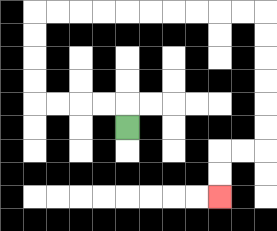{'start': '[5, 5]', 'end': '[9, 8]', 'path_directions': 'U,L,L,L,L,U,U,U,U,R,R,R,R,R,R,R,R,R,R,D,D,D,D,D,D,L,L,D,D', 'path_coordinates': '[[5, 5], [5, 4], [4, 4], [3, 4], [2, 4], [1, 4], [1, 3], [1, 2], [1, 1], [1, 0], [2, 0], [3, 0], [4, 0], [5, 0], [6, 0], [7, 0], [8, 0], [9, 0], [10, 0], [11, 0], [11, 1], [11, 2], [11, 3], [11, 4], [11, 5], [11, 6], [10, 6], [9, 6], [9, 7], [9, 8]]'}